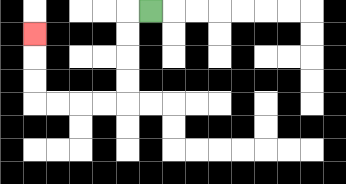{'start': '[6, 0]', 'end': '[1, 1]', 'path_directions': 'L,D,D,D,D,L,L,L,L,U,U,U', 'path_coordinates': '[[6, 0], [5, 0], [5, 1], [5, 2], [5, 3], [5, 4], [4, 4], [3, 4], [2, 4], [1, 4], [1, 3], [1, 2], [1, 1]]'}